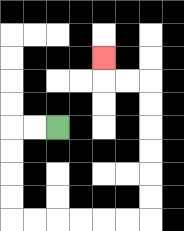{'start': '[2, 5]', 'end': '[4, 2]', 'path_directions': 'L,L,D,D,D,D,R,R,R,R,R,R,U,U,U,U,U,U,L,L,U', 'path_coordinates': '[[2, 5], [1, 5], [0, 5], [0, 6], [0, 7], [0, 8], [0, 9], [1, 9], [2, 9], [3, 9], [4, 9], [5, 9], [6, 9], [6, 8], [6, 7], [6, 6], [6, 5], [6, 4], [6, 3], [5, 3], [4, 3], [4, 2]]'}